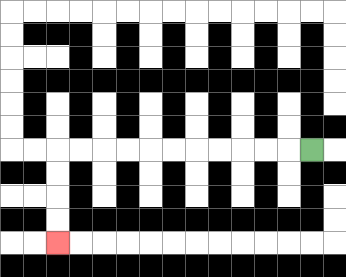{'start': '[13, 6]', 'end': '[2, 10]', 'path_directions': 'L,L,L,L,L,L,L,L,L,L,L,D,D,D,D', 'path_coordinates': '[[13, 6], [12, 6], [11, 6], [10, 6], [9, 6], [8, 6], [7, 6], [6, 6], [5, 6], [4, 6], [3, 6], [2, 6], [2, 7], [2, 8], [2, 9], [2, 10]]'}